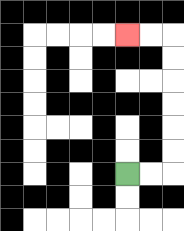{'start': '[5, 7]', 'end': '[5, 1]', 'path_directions': 'R,R,U,U,U,U,U,U,L,L', 'path_coordinates': '[[5, 7], [6, 7], [7, 7], [7, 6], [7, 5], [7, 4], [7, 3], [7, 2], [7, 1], [6, 1], [5, 1]]'}